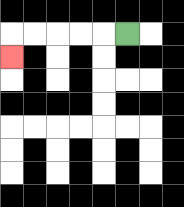{'start': '[5, 1]', 'end': '[0, 2]', 'path_directions': 'L,L,L,L,L,D', 'path_coordinates': '[[5, 1], [4, 1], [3, 1], [2, 1], [1, 1], [0, 1], [0, 2]]'}